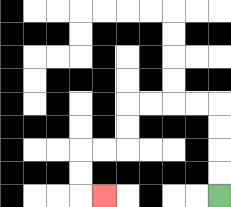{'start': '[9, 8]', 'end': '[4, 8]', 'path_directions': 'U,U,U,U,L,L,L,L,D,D,L,L,D,D,R', 'path_coordinates': '[[9, 8], [9, 7], [9, 6], [9, 5], [9, 4], [8, 4], [7, 4], [6, 4], [5, 4], [5, 5], [5, 6], [4, 6], [3, 6], [3, 7], [3, 8], [4, 8]]'}